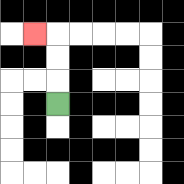{'start': '[2, 4]', 'end': '[1, 1]', 'path_directions': 'U,U,U,L', 'path_coordinates': '[[2, 4], [2, 3], [2, 2], [2, 1], [1, 1]]'}